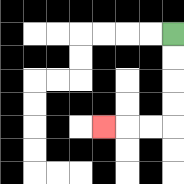{'start': '[7, 1]', 'end': '[4, 5]', 'path_directions': 'D,D,D,D,L,L,L', 'path_coordinates': '[[7, 1], [7, 2], [7, 3], [7, 4], [7, 5], [6, 5], [5, 5], [4, 5]]'}